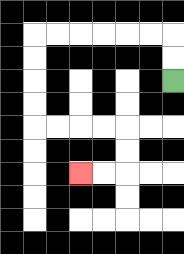{'start': '[7, 3]', 'end': '[3, 7]', 'path_directions': 'U,U,L,L,L,L,L,L,D,D,D,D,R,R,R,R,D,D,L,L', 'path_coordinates': '[[7, 3], [7, 2], [7, 1], [6, 1], [5, 1], [4, 1], [3, 1], [2, 1], [1, 1], [1, 2], [1, 3], [1, 4], [1, 5], [2, 5], [3, 5], [4, 5], [5, 5], [5, 6], [5, 7], [4, 7], [3, 7]]'}